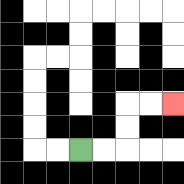{'start': '[3, 6]', 'end': '[7, 4]', 'path_directions': 'R,R,U,U,R,R', 'path_coordinates': '[[3, 6], [4, 6], [5, 6], [5, 5], [5, 4], [6, 4], [7, 4]]'}